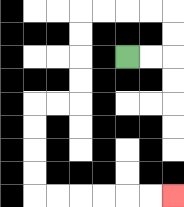{'start': '[5, 2]', 'end': '[7, 8]', 'path_directions': 'R,R,U,U,L,L,L,L,D,D,D,D,L,L,D,D,D,D,R,R,R,R,R,R', 'path_coordinates': '[[5, 2], [6, 2], [7, 2], [7, 1], [7, 0], [6, 0], [5, 0], [4, 0], [3, 0], [3, 1], [3, 2], [3, 3], [3, 4], [2, 4], [1, 4], [1, 5], [1, 6], [1, 7], [1, 8], [2, 8], [3, 8], [4, 8], [5, 8], [6, 8], [7, 8]]'}